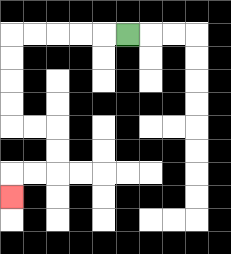{'start': '[5, 1]', 'end': '[0, 8]', 'path_directions': 'L,L,L,L,L,D,D,D,D,R,R,D,D,L,L,D', 'path_coordinates': '[[5, 1], [4, 1], [3, 1], [2, 1], [1, 1], [0, 1], [0, 2], [0, 3], [0, 4], [0, 5], [1, 5], [2, 5], [2, 6], [2, 7], [1, 7], [0, 7], [0, 8]]'}